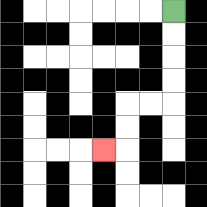{'start': '[7, 0]', 'end': '[4, 6]', 'path_directions': 'D,D,D,D,L,L,D,D,L', 'path_coordinates': '[[7, 0], [7, 1], [7, 2], [7, 3], [7, 4], [6, 4], [5, 4], [5, 5], [5, 6], [4, 6]]'}